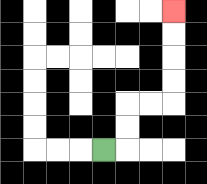{'start': '[4, 6]', 'end': '[7, 0]', 'path_directions': 'R,U,U,R,R,U,U,U,U', 'path_coordinates': '[[4, 6], [5, 6], [5, 5], [5, 4], [6, 4], [7, 4], [7, 3], [7, 2], [7, 1], [7, 0]]'}